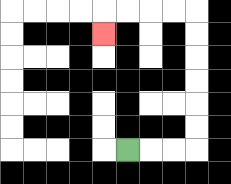{'start': '[5, 6]', 'end': '[4, 1]', 'path_directions': 'R,R,R,U,U,U,U,U,U,L,L,L,L,D', 'path_coordinates': '[[5, 6], [6, 6], [7, 6], [8, 6], [8, 5], [8, 4], [8, 3], [8, 2], [8, 1], [8, 0], [7, 0], [6, 0], [5, 0], [4, 0], [4, 1]]'}